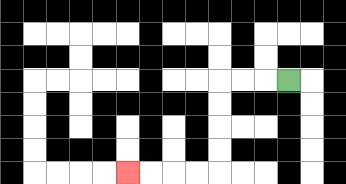{'start': '[12, 3]', 'end': '[5, 7]', 'path_directions': 'L,L,L,D,D,D,D,L,L,L,L', 'path_coordinates': '[[12, 3], [11, 3], [10, 3], [9, 3], [9, 4], [9, 5], [9, 6], [9, 7], [8, 7], [7, 7], [6, 7], [5, 7]]'}